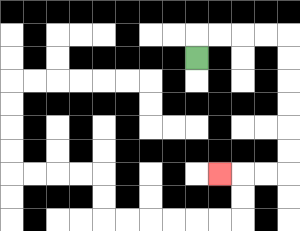{'start': '[8, 2]', 'end': '[9, 7]', 'path_directions': 'U,R,R,R,R,D,D,D,D,D,D,L,L,L', 'path_coordinates': '[[8, 2], [8, 1], [9, 1], [10, 1], [11, 1], [12, 1], [12, 2], [12, 3], [12, 4], [12, 5], [12, 6], [12, 7], [11, 7], [10, 7], [9, 7]]'}